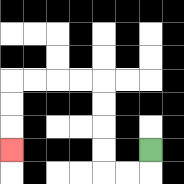{'start': '[6, 6]', 'end': '[0, 6]', 'path_directions': 'D,L,L,U,U,U,U,L,L,L,L,D,D,D', 'path_coordinates': '[[6, 6], [6, 7], [5, 7], [4, 7], [4, 6], [4, 5], [4, 4], [4, 3], [3, 3], [2, 3], [1, 3], [0, 3], [0, 4], [0, 5], [0, 6]]'}